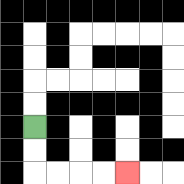{'start': '[1, 5]', 'end': '[5, 7]', 'path_directions': 'D,D,R,R,R,R', 'path_coordinates': '[[1, 5], [1, 6], [1, 7], [2, 7], [3, 7], [4, 7], [5, 7]]'}